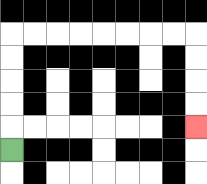{'start': '[0, 6]', 'end': '[8, 5]', 'path_directions': 'U,U,U,U,U,R,R,R,R,R,R,R,R,D,D,D,D', 'path_coordinates': '[[0, 6], [0, 5], [0, 4], [0, 3], [0, 2], [0, 1], [1, 1], [2, 1], [3, 1], [4, 1], [5, 1], [6, 1], [7, 1], [8, 1], [8, 2], [8, 3], [8, 4], [8, 5]]'}